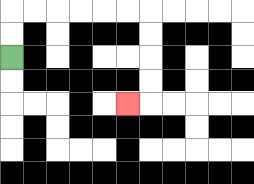{'start': '[0, 2]', 'end': '[5, 4]', 'path_directions': 'U,U,R,R,R,R,R,R,D,D,D,D,L', 'path_coordinates': '[[0, 2], [0, 1], [0, 0], [1, 0], [2, 0], [3, 0], [4, 0], [5, 0], [6, 0], [6, 1], [6, 2], [6, 3], [6, 4], [5, 4]]'}